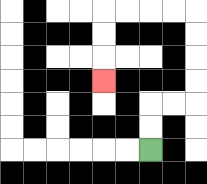{'start': '[6, 6]', 'end': '[4, 3]', 'path_directions': 'U,U,R,R,U,U,U,U,L,L,L,L,D,D,D', 'path_coordinates': '[[6, 6], [6, 5], [6, 4], [7, 4], [8, 4], [8, 3], [8, 2], [8, 1], [8, 0], [7, 0], [6, 0], [5, 0], [4, 0], [4, 1], [4, 2], [4, 3]]'}